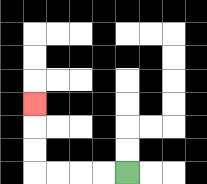{'start': '[5, 7]', 'end': '[1, 4]', 'path_directions': 'L,L,L,L,U,U,U', 'path_coordinates': '[[5, 7], [4, 7], [3, 7], [2, 7], [1, 7], [1, 6], [1, 5], [1, 4]]'}